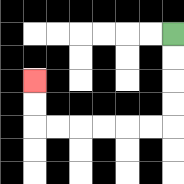{'start': '[7, 1]', 'end': '[1, 3]', 'path_directions': 'D,D,D,D,L,L,L,L,L,L,U,U', 'path_coordinates': '[[7, 1], [7, 2], [7, 3], [7, 4], [7, 5], [6, 5], [5, 5], [4, 5], [3, 5], [2, 5], [1, 5], [1, 4], [1, 3]]'}